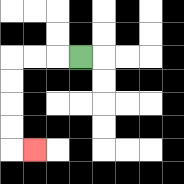{'start': '[3, 2]', 'end': '[1, 6]', 'path_directions': 'L,L,L,D,D,D,D,R', 'path_coordinates': '[[3, 2], [2, 2], [1, 2], [0, 2], [0, 3], [0, 4], [0, 5], [0, 6], [1, 6]]'}